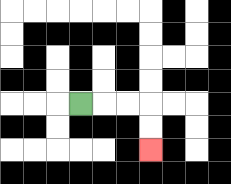{'start': '[3, 4]', 'end': '[6, 6]', 'path_directions': 'R,R,R,D,D', 'path_coordinates': '[[3, 4], [4, 4], [5, 4], [6, 4], [6, 5], [6, 6]]'}